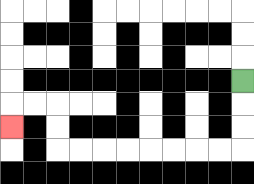{'start': '[10, 3]', 'end': '[0, 5]', 'path_directions': 'D,D,D,L,L,L,L,L,L,L,L,U,U,L,L,D', 'path_coordinates': '[[10, 3], [10, 4], [10, 5], [10, 6], [9, 6], [8, 6], [7, 6], [6, 6], [5, 6], [4, 6], [3, 6], [2, 6], [2, 5], [2, 4], [1, 4], [0, 4], [0, 5]]'}